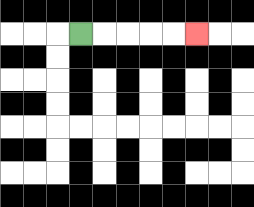{'start': '[3, 1]', 'end': '[8, 1]', 'path_directions': 'R,R,R,R,R', 'path_coordinates': '[[3, 1], [4, 1], [5, 1], [6, 1], [7, 1], [8, 1]]'}